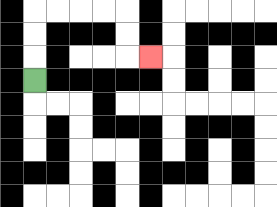{'start': '[1, 3]', 'end': '[6, 2]', 'path_directions': 'U,U,U,R,R,R,R,D,D,R', 'path_coordinates': '[[1, 3], [1, 2], [1, 1], [1, 0], [2, 0], [3, 0], [4, 0], [5, 0], [5, 1], [5, 2], [6, 2]]'}